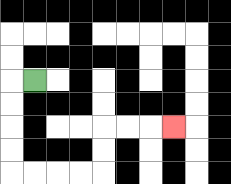{'start': '[1, 3]', 'end': '[7, 5]', 'path_directions': 'L,D,D,D,D,R,R,R,R,U,U,R,R,R', 'path_coordinates': '[[1, 3], [0, 3], [0, 4], [0, 5], [0, 6], [0, 7], [1, 7], [2, 7], [3, 7], [4, 7], [4, 6], [4, 5], [5, 5], [6, 5], [7, 5]]'}